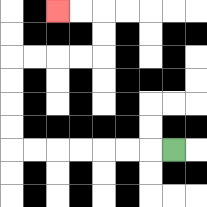{'start': '[7, 6]', 'end': '[2, 0]', 'path_directions': 'L,L,L,L,L,L,L,U,U,U,U,R,R,R,R,U,U,L,L', 'path_coordinates': '[[7, 6], [6, 6], [5, 6], [4, 6], [3, 6], [2, 6], [1, 6], [0, 6], [0, 5], [0, 4], [0, 3], [0, 2], [1, 2], [2, 2], [3, 2], [4, 2], [4, 1], [4, 0], [3, 0], [2, 0]]'}